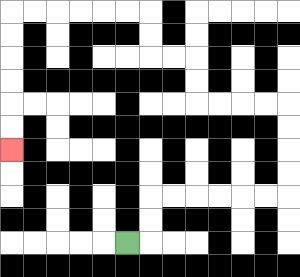{'start': '[5, 10]', 'end': '[0, 6]', 'path_directions': 'R,U,U,R,R,R,R,R,R,U,U,U,U,L,L,L,L,U,U,L,L,U,U,L,L,L,L,L,L,D,D,D,D,D,D', 'path_coordinates': '[[5, 10], [6, 10], [6, 9], [6, 8], [7, 8], [8, 8], [9, 8], [10, 8], [11, 8], [12, 8], [12, 7], [12, 6], [12, 5], [12, 4], [11, 4], [10, 4], [9, 4], [8, 4], [8, 3], [8, 2], [7, 2], [6, 2], [6, 1], [6, 0], [5, 0], [4, 0], [3, 0], [2, 0], [1, 0], [0, 0], [0, 1], [0, 2], [0, 3], [0, 4], [0, 5], [0, 6]]'}